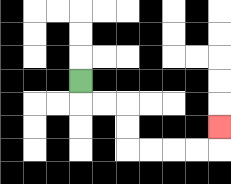{'start': '[3, 3]', 'end': '[9, 5]', 'path_directions': 'D,R,R,D,D,R,R,R,R,U', 'path_coordinates': '[[3, 3], [3, 4], [4, 4], [5, 4], [5, 5], [5, 6], [6, 6], [7, 6], [8, 6], [9, 6], [9, 5]]'}